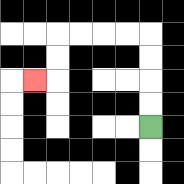{'start': '[6, 5]', 'end': '[1, 3]', 'path_directions': 'U,U,U,U,L,L,L,L,D,D,L', 'path_coordinates': '[[6, 5], [6, 4], [6, 3], [6, 2], [6, 1], [5, 1], [4, 1], [3, 1], [2, 1], [2, 2], [2, 3], [1, 3]]'}